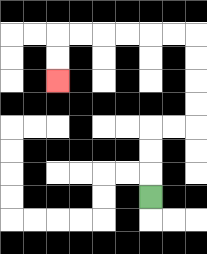{'start': '[6, 8]', 'end': '[2, 3]', 'path_directions': 'U,U,U,R,R,U,U,U,U,L,L,L,L,L,L,D,D', 'path_coordinates': '[[6, 8], [6, 7], [6, 6], [6, 5], [7, 5], [8, 5], [8, 4], [8, 3], [8, 2], [8, 1], [7, 1], [6, 1], [5, 1], [4, 1], [3, 1], [2, 1], [2, 2], [2, 3]]'}